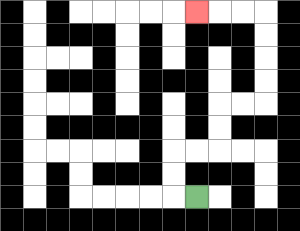{'start': '[8, 8]', 'end': '[8, 0]', 'path_directions': 'L,U,U,R,R,U,U,R,R,U,U,U,U,L,L,L', 'path_coordinates': '[[8, 8], [7, 8], [7, 7], [7, 6], [8, 6], [9, 6], [9, 5], [9, 4], [10, 4], [11, 4], [11, 3], [11, 2], [11, 1], [11, 0], [10, 0], [9, 0], [8, 0]]'}